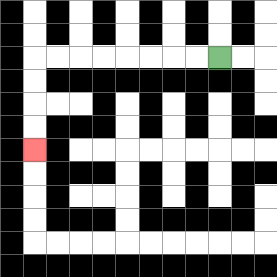{'start': '[9, 2]', 'end': '[1, 6]', 'path_directions': 'L,L,L,L,L,L,L,L,D,D,D,D', 'path_coordinates': '[[9, 2], [8, 2], [7, 2], [6, 2], [5, 2], [4, 2], [3, 2], [2, 2], [1, 2], [1, 3], [1, 4], [1, 5], [1, 6]]'}